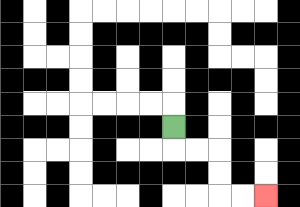{'start': '[7, 5]', 'end': '[11, 8]', 'path_directions': 'D,R,R,D,D,R,R', 'path_coordinates': '[[7, 5], [7, 6], [8, 6], [9, 6], [9, 7], [9, 8], [10, 8], [11, 8]]'}